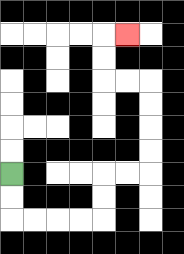{'start': '[0, 7]', 'end': '[5, 1]', 'path_directions': 'D,D,R,R,R,R,U,U,R,R,U,U,U,U,L,L,U,U,R', 'path_coordinates': '[[0, 7], [0, 8], [0, 9], [1, 9], [2, 9], [3, 9], [4, 9], [4, 8], [4, 7], [5, 7], [6, 7], [6, 6], [6, 5], [6, 4], [6, 3], [5, 3], [4, 3], [4, 2], [4, 1], [5, 1]]'}